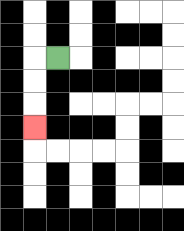{'start': '[2, 2]', 'end': '[1, 5]', 'path_directions': 'L,D,D,D', 'path_coordinates': '[[2, 2], [1, 2], [1, 3], [1, 4], [1, 5]]'}